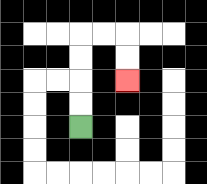{'start': '[3, 5]', 'end': '[5, 3]', 'path_directions': 'U,U,U,U,R,R,D,D', 'path_coordinates': '[[3, 5], [3, 4], [3, 3], [3, 2], [3, 1], [4, 1], [5, 1], [5, 2], [5, 3]]'}